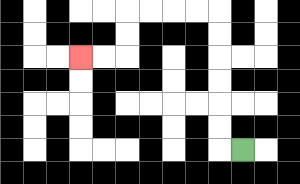{'start': '[10, 6]', 'end': '[3, 2]', 'path_directions': 'L,U,U,U,U,U,U,L,L,L,L,D,D,L,L', 'path_coordinates': '[[10, 6], [9, 6], [9, 5], [9, 4], [9, 3], [9, 2], [9, 1], [9, 0], [8, 0], [7, 0], [6, 0], [5, 0], [5, 1], [5, 2], [4, 2], [3, 2]]'}